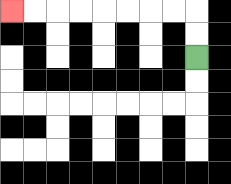{'start': '[8, 2]', 'end': '[0, 0]', 'path_directions': 'U,U,L,L,L,L,L,L,L,L', 'path_coordinates': '[[8, 2], [8, 1], [8, 0], [7, 0], [6, 0], [5, 0], [4, 0], [3, 0], [2, 0], [1, 0], [0, 0]]'}